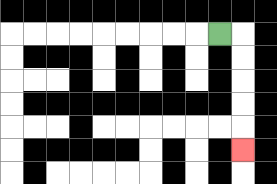{'start': '[9, 1]', 'end': '[10, 6]', 'path_directions': 'R,D,D,D,D,D', 'path_coordinates': '[[9, 1], [10, 1], [10, 2], [10, 3], [10, 4], [10, 5], [10, 6]]'}